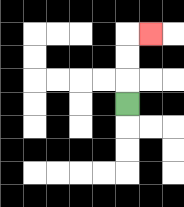{'start': '[5, 4]', 'end': '[6, 1]', 'path_directions': 'U,U,U,R', 'path_coordinates': '[[5, 4], [5, 3], [5, 2], [5, 1], [6, 1]]'}